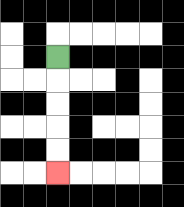{'start': '[2, 2]', 'end': '[2, 7]', 'path_directions': 'D,D,D,D,D', 'path_coordinates': '[[2, 2], [2, 3], [2, 4], [2, 5], [2, 6], [2, 7]]'}